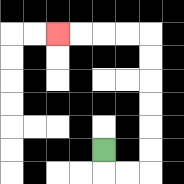{'start': '[4, 6]', 'end': '[2, 1]', 'path_directions': 'D,R,R,U,U,U,U,U,U,L,L,L,L', 'path_coordinates': '[[4, 6], [4, 7], [5, 7], [6, 7], [6, 6], [6, 5], [6, 4], [6, 3], [6, 2], [6, 1], [5, 1], [4, 1], [3, 1], [2, 1]]'}